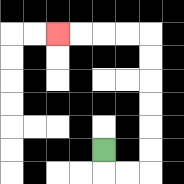{'start': '[4, 6]', 'end': '[2, 1]', 'path_directions': 'D,R,R,U,U,U,U,U,U,L,L,L,L', 'path_coordinates': '[[4, 6], [4, 7], [5, 7], [6, 7], [6, 6], [6, 5], [6, 4], [6, 3], [6, 2], [6, 1], [5, 1], [4, 1], [3, 1], [2, 1]]'}